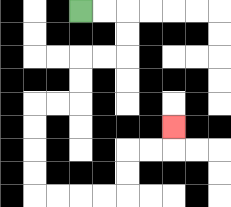{'start': '[3, 0]', 'end': '[7, 5]', 'path_directions': 'R,R,D,D,L,L,D,D,L,L,D,D,D,D,R,R,R,R,U,U,R,R,U', 'path_coordinates': '[[3, 0], [4, 0], [5, 0], [5, 1], [5, 2], [4, 2], [3, 2], [3, 3], [3, 4], [2, 4], [1, 4], [1, 5], [1, 6], [1, 7], [1, 8], [2, 8], [3, 8], [4, 8], [5, 8], [5, 7], [5, 6], [6, 6], [7, 6], [7, 5]]'}